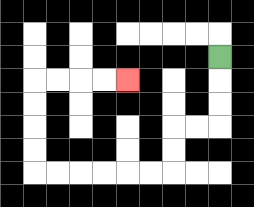{'start': '[9, 2]', 'end': '[5, 3]', 'path_directions': 'D,D,D,L,L,D,D,L,L,L,L,L,L,U,U,U,U,R,R,R,R', 'path_coordinates': '[[9, 2], [9, 3], [9, 4], [9, 5], [8, 5], [7, 5], [7, 6], [7, 7], [6, 7], [5, 7], [4, 7], [3, 7], [2, 7], [1, 7], [1, 6], [1, 5], [1, 4], [1, 3], [2, 3], [3, 3], [4, 3], [5, 3]]'}